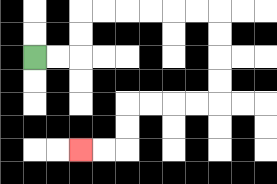{'start': '[1, 2]', 'end': '[3, 6]', 'path_directions': 'R,R,U,U,R,R,R,R,R,R,D,D,D,D,L,L,L,L,D,D,L,L', 'path_coordinates': '[[1, 2], [2, 2], [3, 2], [3, 1], [3, 0], [4, 0], [5, 0], [6, 0], [7, 0], [8, 0], [9, 0], [9, 1], [9, 2], [9, 3], [9, 4], [8, 4], [7, 4], [6, 4], [5, 4], [5, 5], [5, 6], [4, 6], [3, 6]]'}